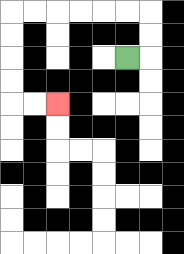{'start': '[5, 2]', 'end': '[2, 4]', 'path_directions': 'R,U,U,L,L,L,L,L,L,D,D,D,D,R,R', 'path_coordinates': '[[5, 2], [6, 2], [6, 1], [6, 0], [5, 0], [4, 0], [3, 0], [2, 0], [1, 0], [0, 0], [0, 1], [0, 2], [0, 3], [0, 4], [1, 4], [2, 4]]'}